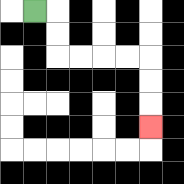{'start': '[1, 0]', 'end': '[6, 5]', 'path_directions': 'R,D,D,R,R,R,R,D,D,D', 'path_coordinates': '[[1, 0], [2, 0], [2, 1], [2, 2], [3, 2], [4, 2], [5, 2], [6, 2], [6, 3], [6, 4], [6, 5]]'}